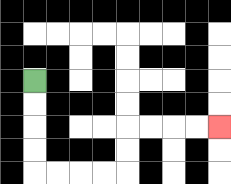{'start': '[1, 3]', 'end': '[9, 5]', 'path_directions': 'D,D,D,D,R,R,R,R,U,U,R,R,R,R', 'path_coordinates': '[[1, 3], [1, 4], [1, 5], [1, 6], [1, 7], [2, 7], [3, 7], [4, 7], [5, 7], [5, 6], [5, 5], [6, 5], [7, 5], [8, 5], [9, 5]]'}